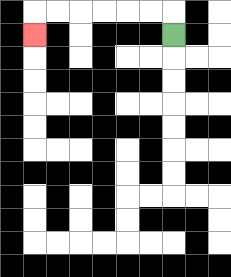{'start': '[7, 1]', 'end': '[1, 1]', 'path_directions': 'U,L,L,L,L,L,L,D', 'path_coordinates': '[[7, 1], [7, 0], [6, 0], [5, 0], [4, 0], [3, 0], [2, 0], [1, 0], [1, 1]]'}